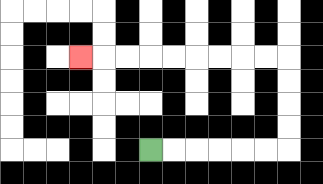{'start': '[6, 6]', 'end': '[3, 2]', 'path_directions': 'R,R,R,R,R,R,U,U,U,U,L,L,L,L,L,L,L,L,L', 'path_coordinates': '[[6, 6], [7, 6], [8, 6], [9, 6], [10, 6], [11, 6], [12, 6], [12, 5], [12, 4], [12, 3], [12, 2], [11, 2], [10, 2], [9, 2], [8, 2], [7, 2], [6, 2], [5, 2], [4, 2], [3, 2]]'}